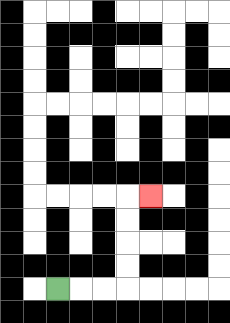{'start': '[2, 12]', 'end': '[6, 8]', 'path_directions': 'R,R,R,U,U,U,U,R', 'path_coordinates': '[[2, 12], [3, 12], [4, 12], [5, 12], [5, 11], [5, 10], [5, 9], [5, 8], [6, 8]]'}